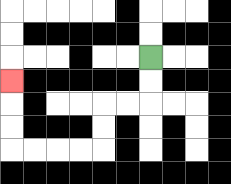{'start': '[6, 2]', 'end': '[0, 3]', 'path_directions': 'D,D,L,L,D,D,L,L,L,L,U,U,U', 'path_coordinates': '[[6, 2], [6, 3], [6, 4], [5, 4], [4, 4], [4, 5], [4, 6], [3, 6], [2, 6], [1, 6], [0, 6], [0, 5], [0, 4], [0, 3]]'}